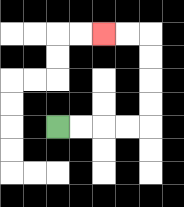{'start': '[2, 5]', 'end': '[4, 1]', 'path_directions': 'R,R,R,R,U,U,U,U,L,L', 'path_coordinates': '[[2, 5], [3, 5], [4, 5], [5, 5], [6, 5], [6, 4], [6, 3], [6, 2], [6, 1], [5, 1], [4, 1]]'}